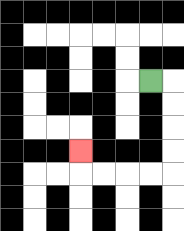{'start': '[6, 3]', 'end': '[3, 6]', 'path_directions': 'R,D,D,D,D,L,L,L,L,U', 'path_coordinates': '[[6, 3], [7, 3], [7, 4], [7, 5], [7, 6], [7, 7], [6, 7], [5, 7], [4, 7], [3, 7], [3, 6]]'}